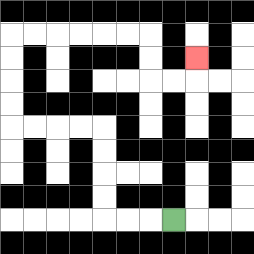{'start': '[7, 9]', 'end': '[8, 2]', 'path_directions': 'L,L,L,U,U,U,U,L,L,L,L,U,U,U,U,R,R,R,R,R,R,D,D,R,R,U', 'path_coordinates': '[[7, 9], [6, 9], [5, 9], [4, 9], [4, 8], [4, 7], [4, 6], [4, 5], [3, 5], [2, 5], [1, 5], [0, 5], [0, 4], [0, 3], [0, 2], [0, 1], [1, 1], [2, 1], [3, 1], [4, 1], [5, 1], [6, 1], [6, 2], [6, 3], [7, 3], [8, 3], [8, 2]]'}